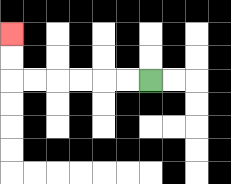{'start': '[6, 3]', 'end': '[0, 1]', 'path_directions': 'L,L,L,L,L,L,U,U', 'path_coordinates': '[[6, 3], [5, 3], [4, 3], [3, 3], [2, 3], [1, 3], [0, 3], [0, 2], [0, 1]]'}